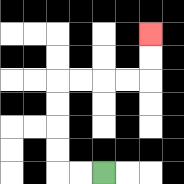{'start': '[4, 7]', 'end': '[6, 1]', 'path_directions': 'L,L,U,U,U,U,R,R,R,R,U,U', 'path_coordinates': '[[4, 7], [3, 7], [2, 7], [2, 6], [2, 5], [2, 4], [2, 3], [3, 3], [4, 3], [5, 3], [6, 3], [6, 2], [6, 1]]'}